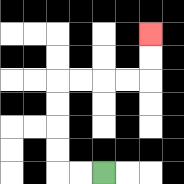{'start': '[4, 7]', 'end': '[6, 1]', 'path_directions': 'L,L,U,U,U,U,R,R,R,R,U,U', 'path_coordinates': '[[4, 7], [3, 7], [2, 7], [2, 6], [2, 5], [2, 4], [2, 3], [3, 3], [4, 3], [5, 3], [6, 3], [6, 2], [6, 1]]'}